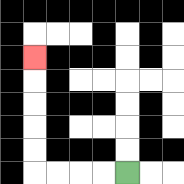{'start': '[5, 7]', 'end': '[1, 2]', 'path_directions': 'L,L,L,L,U,U,U,U,U', 'path_coordinates': '[[5, 7], [4, 7], [3, 7], [2, 7], [1, 7], [1, 6], [1, 5], [1, 4], [1, 3], [1, 2]]'}